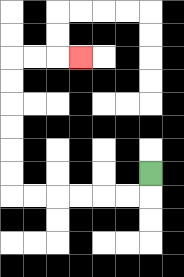{'start': '[6, 7]', 'end': '[3, 2]', 'path_directions': 'D,L,L,L,L,L,L,U,U,U,U,U,U,R,R,R', 'path_coordinates': '[[6, 7], [6, 8], [5, 8], [4, 8], [3, 8], [2, 8], [1, 8], [0, 8], [0, 7], [0, 6], [0, 5], [0, 4], [0, 3], [0, 2], [1, 2], [2, 2], [3, 2]]'}